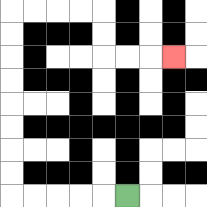{'start': '[5, 8]', 'end': '[7, 2]', 'path_directions': 'L,L,L,L,L,U,U,U,U,U,U,U,U,R,R,R,R,D,D,R,R,R', 'path_coordinates': '[[5, 8], [4, 8], [3, 8], [2, 8], [1, 8], [0, 8], [0, 7], [0, 6], [0, 5], [0, 4], [0, 3], [0, 2], [0, 1], [0, 0], [1, 0], [2, 0], [3, 0], [4, 0], [4, 1], [4, 2], [5, 2], [6, 2], [7, 2]]'}